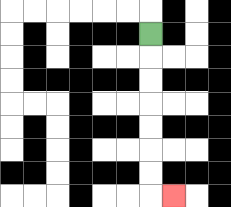{'start': '[6, 1]', 'end': '[7, 8]', 'path_directions': 'D,D,D,D,D,D,D,R', 'path_coordinates': '[[6, 1], [6, 2], [6, 3], [6, 4], [6, 5], [6, 6], [6, 7], [6, 8], [7, 8]]'}